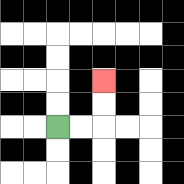{'start': '[2, 5]', 'end': '[4, 3]', 'path_directions': 'R,R,U,U', 'path_coordinates': '[[2, 5], [3, 5], [4, 5], [4, 4], [4, 3]]'}